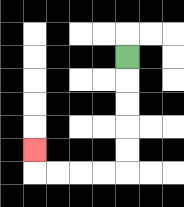{'start': '[5, 2]', 'end': '[1, 6]', 'path_directions': 'D,D,D,D,D,L,L,L,L,U', 'path_coordinates': '[[5, 2], [5, 3], [5, 4], [5, 5], [5, 6], [5, 7], [4, 7], [3, 7], [2, 7], [1, 7], [1, 6]]'}